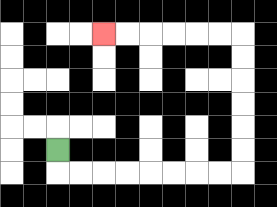{'start': '[2, 6]', 'end': '[4, 1]', 'path_directions': 'D,R,R,R,R,R,R,R,R,U,U,U,U,U,U,L,L,L,L,L,L', 'path_coordinates': '[[2, 6], [2, 7], [3, 7], [4, 7], [5, 7], [6, 7], [7, 7], [8, 7], [9, 7], [10, 7], [10, 6], [10, 5], [10, 4], [10, 3], [10, 2], [10, 1], [9, 1], [8, 1], [7, 1], [6, 1], [5, 1], [4, 1]]'}